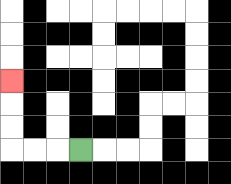{'start': '[3, 6]', 'end': '[0, 3]', 'path_directions': 'L,L,L,U,U,U', 'path_coordinates': '[[3, 6], [2, 6], [1, 6], [0, 6], [0, 5], [0, 4], [0, 3]]'}